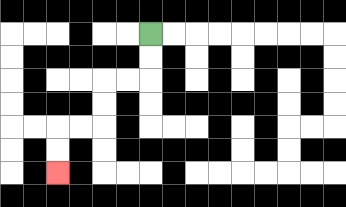{'start': '[6, 1]', 'end': '[2, 7]', 'path_directions': 'D,D,L,L,D,D,L,L,D,D', 'path_coordinates': '[[6, 1], [6, 2], [6, 3], [5, 3], [4, 3], [4, 4], [4, 5], [3, 5], [2, 5], [2, 6], [2, 7]]'}